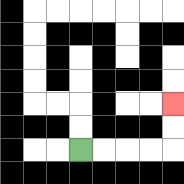{'start': '[3, 6]', 'end': '[7, 4]', 'path_directions': 'R,R,R,R,U,U', 'path_coordinates': '[[3, 6], [4, 6], [5, 6], [6, 6], [7, 6], [7, 5], [7, 4]]'}